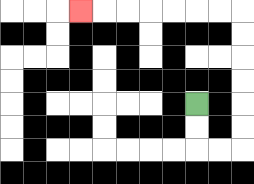{'start': '[8, 4]', 'end': '[3, 0]', 'path_directions': 'D,D,R,R,U,U,U,U,U,U,L,L,L,L,L,L,L', 'path_coordinates': '[[8, 4], [8, 5], [8, 6], [9, 6], [10, 6], [10, 5], [10, 4], [10, 3], [10, 2], [10, 1], [10, 0], [9, 0], [8, 0], [7, 0], [6, 0], [5, 0], [4, 0], [3, 0]]'}